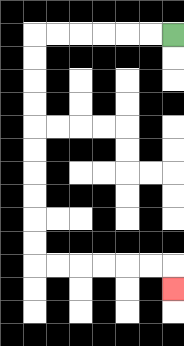{'start': '[7, 1]', 'end': '[7, 12]', 'path_directions': 'L,L,L,L,L,L,D,D,D,D,D,D,D,D,D,D,R,R,R,R,R,R,D', 'path_coordinates': '[[7, 1], [6, 1], [5, 1], [4, 1], [3, 1], [2, 1], [1, 1], [1, 2], [1, 3], [1, 4], [1, 5], [1, 6], [1, 7], [1, 8], [1, 9], [1, 10], [1, 11], [2, 11], [3, 11], [4, 11], [5, 11], [6, 11], [7, 11], [7, 12]]'}